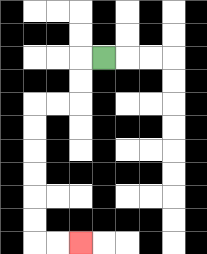{'start': '[4, 2]', 'end': '[3, 10]', 'path_directions': 'L,D,D,L,L,D,D,D,D,D,D,R,R', 'path_coordinates': '[[4, 2], [3, 2], [3, 3], [3, 4], [2, 4], [1, 4], [1, 5], [1, 6], [1, 7], [1, 8], [1, 9], [1, 10], [2, 10], [3, 10]]'}